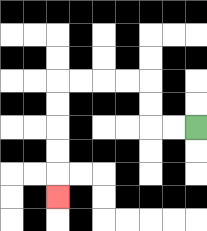{'start': '[8, 5]', 'end': '[2, 8]', 'path_directions': 'L,L,U,U,L,L,L,L,D,D,D,D,D', 'path_coordinates': '[[8, 5], [7, 5], [6, 5], [6, 4], [6, 3], [5, 3], [4, 3], [3, 3], [2, 3], [2, 4], [2, 5], [2, 6], [2, 7], [2, 8]]'}